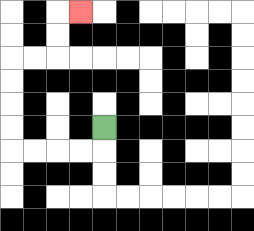{'start': '[4, 5]', 'end': '[3, 0]', 'path_directions': 'D,L,L,L,L,U,U,U,U,R,R,U,U,R', 'path_coordinates': '[[4, 5], [4, 6], [3, 6], [2, 6], [1, 6], [0, 6], [0, 5], [0, 4], [0, 3], [0, 2], [1, 2], [2, 2], [2, 1], [2, 0], [3, 0]]'}